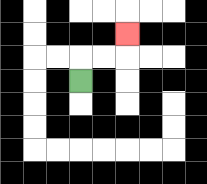{'start': '[3, 3]', 'end': '[5, 1]', 'path_directions': 'U,R,R,U', 'path_coordinates': '[[3, 3], [3, 2], [4, 2], [5, 2], [5, 1]]'}